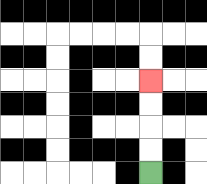{'start': '[6, 7]', 'end': '[6, 3]', 'path_directions': 'U,U,U,U', 'path_coordinates': '[[6, 7], [6, 6], [6, 5], [6, 4], [6, 3]]'}